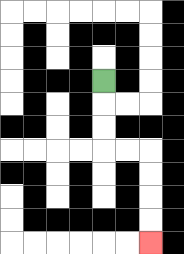{'start': '[4, 3]', 'end': '[6, 10]', 'path_directions': 'D,D,D,R,R,D,D,D,D', 'path_coordinates': '[[4, 3], [4, 4], [4, 5], [4, 6], [5, 6], [6, 6], [6, 7], [6, 8], [6, 9], [6, 10]]'}